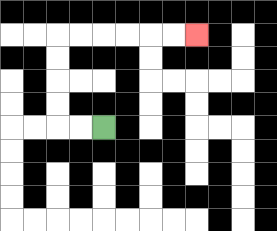{'start': '[4, 5]', 'end': '[8, 1]', 'path_directions': 'L,L,U,U,U,U,R,R,R,R,R,R', 'path_coordinates': '[[4, 5], [3, 5], [2, 5], [2, 4], [2, 3], [2, 2], [2, 1], [3, 1], [4, 1], [5, 1], [6, 1], [7, 1], [8, 1]]'}